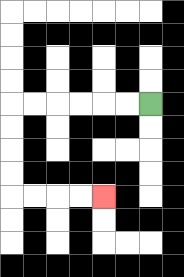{'start': '[6, 4]', 'end': '[4, 8]', 'path_directions': 'L,L,L,L,L,L,D,D,D,D,R,R,R,R', 'path_coordinates': '[[6, 4], [5, 4], [4, 4], [3, 4], [2, 4], [1, 4], [0, 4], [0, 5], [0, 6], [0, 7], [0, 8], [1, 8], [2, 8], [3, 8], [4, 8]]'}